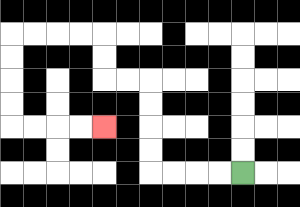{'start': '[10, 7]', 'end': '[4, 5]', 'path_directions': 'L,L,L,L,U,U,U,U,L,L,U,U,L,L,L,L,D,D,D,D,R,R,R,R', 'path_coordinates': '[[10, 7], [9, 7], [8, 7], [7, 7], [6, 7], [6, 6], [6, 5], [6, 4], [6, 3], [5, 3], [4, 3], [4, 2], [4, 1], [3, 1], [2, 1], [1, 1], [0, 1], [0, 2], [0, 3], [0, 4], [0, 5], [1, 5], [2, 5], [3, 5], [4, 5]]'}